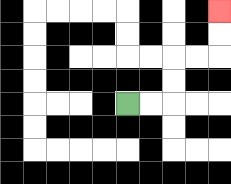{'start': '[5, 4]', 'end': '[9, 0]', 'path_directions': 'R,R,U,U,R,R,U,U', 'path_coordinates': '[[5, 4], [6, 4], [7, 4], [7, 3], [7, 2], [8, 2], [9, 2], [9, 1], [9, 0]]'}